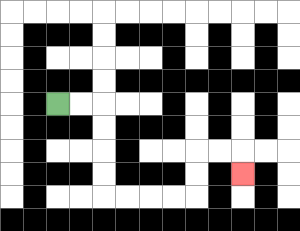{'start': '[2, 4]', 'end': '[10, 7]', 'path_directions': 'R,R,D,D,D,D,R,R,R,R,U,U,R,R,D', 'path_coordinates': '[[2, 4], [3, 4], [4, 4], [4, 5], [4, 6], [4, 7], [4, 8], [5, 8], [6, 8], [7, 8], [8, 8], [8, 7], [8, 6], [9, 6], [10, 6], [10, 7]]'}